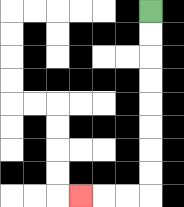{'start': '[6, 0]', 'end': '[3, 8]', 'path_directions': 'D,D,D,D,D,D,D,D,L,L,L', 'path_coordinates': '[[6, 0], [6, 1], [6, 2], [6, 3], [6, 4], [6, 5], [6, 6], [6, 7], [6, 8], [5, 8], [4, 8], [3, 8]]'}